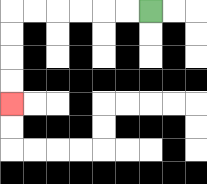{'start': '[6, 0]', 'end': '[0, 4]', 'path_directions': 'L,L,L,L,L,L,D,D,D,D', 'path_coordinates': '[[6, 0], [5, 0], [4, 0], [3, 0], [2, 0], [1, 0], [0, 0], [0, 1], [0, 2], [0, 3], [0, 4]]'}